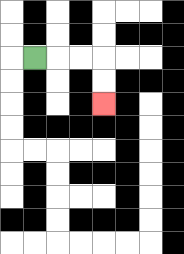{'start': '[1, 2]', 'end': '[4, 4]', 'path_directions': 'R,R,R,D,D', 'path_coordinates': '[[1, 2], [2, 2], [3, 2], [4, 2], [4, 3], [4, 4]]'}